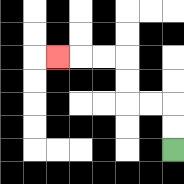{'start': '[7, 6]', 'end': '[2, 2]', 'path_directions': 'U,U,L,L,U,U,L,L,L', 'path_coordinates': '[[7, 6], [7, 5], [7, 4], [6, 4], [5, 4], [5, 3], [5, 2], [4, 2], [3, 2], [2, 2]]'}